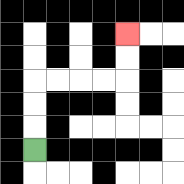{'start': '[1, 6]', 'end': '[5, 1]', 'path_directions': 'U,U,U,R,R,R,R,U,U', 'path_coordinates': '[[1, 6], [1, 5], [1, 4], [1, 3], [2, 3], [3, 3], [4, 3], [5, 3], [5, 2], [5, 1]]'}